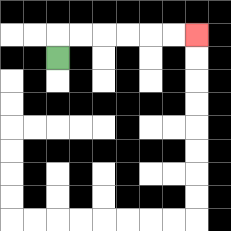{'start': '[2, 2]', 'end': '[8, 1]', 'path_directions': 'U,R,R,R,R,R,R', 'path_coordinates': '[[2, 2], [2, 1], [3, 1], [4, 1], [5, 1], [6, 1], [7, 1], [8, 1]]'}